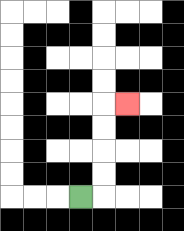{'start': '[3, 8]', 'end': '[5, 4]', 'path_directions': 'R,U,U,U,U,R', 'path_coordinates': '[[3, 8], [4, 8], [4, 7], [4, 6], [4, 5], [4, 4], [5, 4]]'}